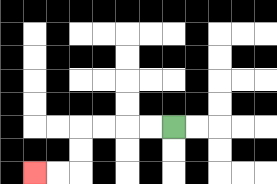{'start': '[7, 5]', 'end': '[1, 7]', 'path_directions': 'L,L,L,L,D,D,L,L', 'path_coordinates': '[[7, 5], [6, 5], [5, 5], [4, 5], [3, 5], [3, 6], [3, 7], [2, 7], [1, 7]]'}